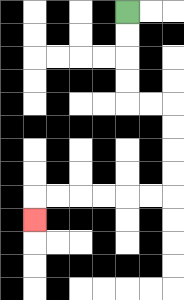{'start': '[5, 0]', 'end': '[1, 9]', 'path_directions': 'D,D,D,D,R,R,D,D,D,D,L,L,L,L,L,L,D', 'path_coordinates': '[[5, 0], [5, 1], [5, 2], [5, 3], [5, 4], [6, 4], [7, 4], [7, 5], [7, 6], [7, 7], [7, 8], [6, 8], [5, 8], [4, 8], [3, 8], [2, 8], [1, 8], [1, 9]]'}